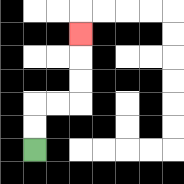{'start': '[1, 6]', 'end': '[3, 1]', 'path_directions': 'U,U,R,R,U,U,U', 'path_coordinates': '[[1, 6], [1, 5], [1, 4], [2, 4], [3, 4], [3, 3], [3, 2], [3, 1]]'}